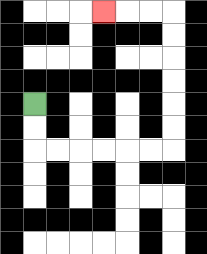{'start': '[1, 4]', 'end': '[4, 0]', 'path_directions': 'D,D,R,R,R,R,R,R,U,U,U,U,U,U,L,L,L', 'path_coordinates': '[[1, 4], [1, 5], [1, 6], [2, 6], [3, 6], [4, 6], [5, 6], [6, 6], [7, 6], [7, 5], [7, 4], [7, 3], [7, 2], [7, 1], [7, 0], [6, 0], [5, 0], [4, 0]]'}